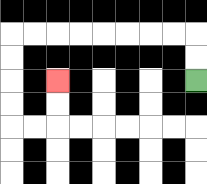{'start': '[8, 3]', 'end': '[2, 3]', 'path_directions': 'U,U,L,L,L,L,L,L,L,L,D,D,D,D,R,R,U,U', 'path_coordinates': '[[8, 3], [8, 2], [8, 1], [7, 1], [6, 1], [5, 1], [4, 1], [3, 1], [2, 1], [1, 1], [0, 1], [0, 2], [0, 3], [0, 4], [0, 5], [1, 5], [2, 5], [2, 4], [2, 3]]'}